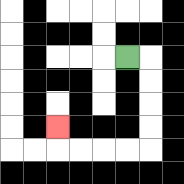{'start': '[5, 2]', 'end': '[2, 5]', 'path_directions': 'R,D,D,D,D,L,L,L,L,U', 'path_coordinates': '[[5, 2], [6, 2], [6, 3], [6, 4], [6, 5], [6, 6], [5, 6], [4, 6], [3, 6], [2, 6], [2, 5]]'}